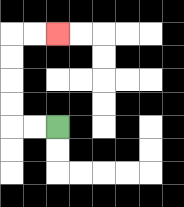{'start': '[2, 5]', 'end': '[2, 1]', 'path_directions': 'L,L,U,U,U,U,R,R', 'path_coordinates': '[[2, 5], [1, 5], [0, 5], [0, 4], [0, 3], [0, 2], [0, 1], [1, 1], [2, 1]]'}